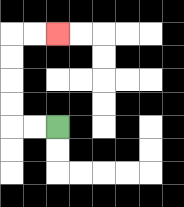{'start': '[2, 5]', 'end': '[2, 1]', 'path_directions': 'L,L,U,U,U,U,R,R', 'path_coordinates': '[[2, 5], [1, 5], [0, 5], [0, 4], [0, 3], [0, 2], [0, 1], [1, 1], [2, 1]]'}